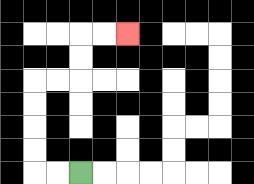{'start': '[3, 7]', 'end': '[5, 1]', 'path_directions': 'L,L,U,U,U,U,R,R,U,U,R,R', 'path_coordinates': '[[3, 7], [2, 7], [1, 7], [1, 6], [1, 5], [1, 4], [1, 3], [2, 3], [3, 3], [3, 2], [3, 1], [4, 1], [5, 1]]'}